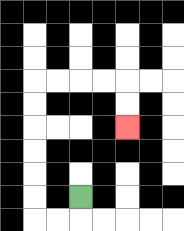{'start': '[3, 8]', 'end': '[5, 5]', 'path_directions': 'D,L,L,U,U,U,U,U,U,R,R,R,R,D,D', 'path_coordinates': '[[3, 8], [3, 9], [2, 9], [1, 9], [1, 8], [1, 7], [1, 6], [1, 5], [1, 4], [1, 3], [2, 3], [3, 3], [4, 3], [5, 3], [5, 4], [5, 5]]'}